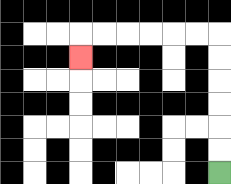{'start': '[9, 7]', 'end': '[3, 2]', 'path_directions': 'U,U,U,U,U,U,L,L,L,L,L,L,D', 'path_coordinates': '[[9, 7], [9, 6], [9, 5], [9, 4], [9, 3], [9, 2], [9, 1], [8, 1], [7, 1], [6, 1], [5, 1], [4, 1], [3, 1], [3, 2]]'}